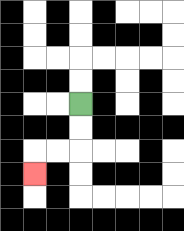{'start': '[3, 4]', 'end': '[1, 7]', 'path_directions': 'D,D,L,L,D', 'path_coordinates': '[[3, 4], [3, 5], [3, 6], [2, 6], [1, 6], [1, 7]]'}